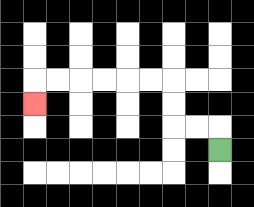{'start': '[9, 6]', 'end': '[1, 4]', 'path_directions': 'U,L,L,U,U,L,L,L,L,L,L,D', 'path_coordinates': '[[9, 6], [9, 5], [8, 5], [7, 5], [7, 4], [7, 3], [6, 3], [5, 3], [4, 3], [3, 3], [2, 3], [1, 3], [1, 4]]'}